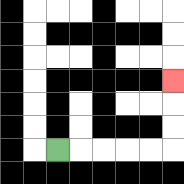{'start': '[2, 6]', 'end': '[7, 3]', 'path_directions': 'R,R,R,R,R,U,U,U', 'path_coordinates': '[[2, 6], [3, 6], [4, 6], [5, 6], [6, 6], [7, 6], [7, 5], [7, 4], [7, 3]]'}